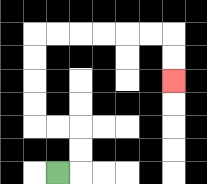{'start': '[2, 7]', 'end': '[7, 3]', 'path_directions': 'R,U,U,L,L,U,U,U,U,R,R,R,R,R,R,D,D', 'path_coordinates': '[[2, 7], [3, 7], [3, 6], [3, 5], [2, 5], [1, 5], [1, 4], [1, 3], [1, 2], [1, 1], [2, 1], [3, 1], [4, 1], [5, 1], [6, 1], [7, 1], [7, 2], [7, 3]]'}